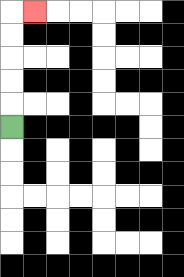{'start': '[0, 5]', 'end': '[1, 0]', 'path_directions': 'U,U,U,U,U,R', 'path_coordinates': '[[0, 5], [0, 4], [0, 3], [0, 2], [0, 1], [0, 0], [1, 0]]'}